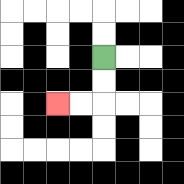{'start': '[4, 2]', 'end': '[2, 4]', 'path_directions': 'D,D,L,L', 'path_coordinates': '[[4, 2], [4, 3], [4, 4], [3, 4], [2, 4]]'}